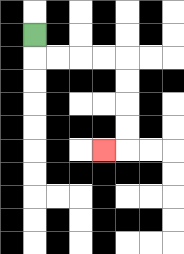{'start': '[1, 1]', 'end': '[4, 6]', 'path_directions': 'D,R,R,R,R,D,D,D,D,L', 'path_coordinates': '[[1, 1], [1, 2], [2, 2], [3, 2], [4, 2], [5, 2], [5, 3], [5, 4], [5, 5], [5, 6], [4, 6]]'}